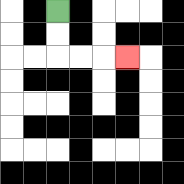{'start': '[2, 0]', 'end': '[5, 2]', 'path_directions': 'D,D,R,R,R', 'path_coordinates': '[[2, 0], [2, 1], [2, 2], [3, 2], [4, 2], [5, 2]]'}